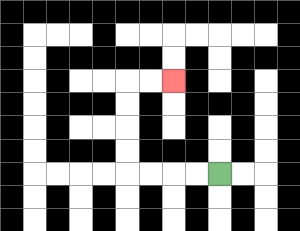{'start': '[9, 7]', 'end': '[7, 3]', 'path_directions': 'L,L,L,L,U,U,U,U,R,R', 'path_coordinates': '[[9, 7], [8, 7], [7, 7], [6, 7], [5, 7], [5, 6], [5, 5], [5, 4], [5, 3], [6, 3], [7, 3]]'}